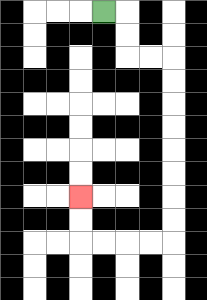{'start': '[4, 0]', 'end': '[3, 8]', 'path_directions': 'R,D,D,R,R,D,D,D,D,D,D,D,D,L,L,L,L,U,U', 'path_coordinates': '[[4, 0], [5, 0], [5, 1], [5, 2], [6, 2], [7, 2], [7, 3], [7, 4], [7, 5], [7, 6], [7, 7], [7, 8], [7, 9], [7, 10], [6, 10], [5, 10], [4, 10], [3, 10], [3, 9], [3, 8]]'}